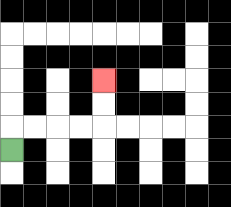{'start': '[0, 6]', 'end': '[4, 3]', 'path_directions': 'U,R,R,R,R,U,U', 'path_coordinates': '[[0, 6], [0, 5], [1, 5], [2, 5], [3, 5], [4, 5], [4, 4], [4, 3]]'}